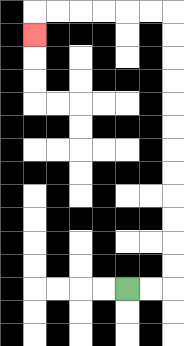{'start': '[5, 12]', 'end': '[1, 1]', 'path_directions': 'R,R,U,U,U,U,U,U,U,U,U,U,U,U,L,L,L,L,L,L,D', 'path_coordinates': '[[5, 12], [6, 12], [7, 12], [7, 11], [7, 10], [7, 9], [7, 8], [7, 7], [7, 6], [7, 5], [7, 4], [7, 3], [7, 2], [7, 1], [7, 0], [6, 0], [5, 0], [4, 0], [3, 0], [2, 0], [1, 0], [1, 1]]'}